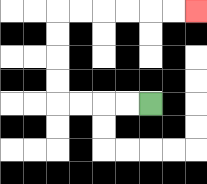{'start': '[6, 4]', 'end': '[8, 0]', 'path_directions': 'L,L,L,L,U,U,U,U,R,R,R,R,R,R', 'path_coordinates': '[[6, 4], [5, 4], [4, 4], [3, 4], [2, 4], [2, 3], [2, 2], [2, 1], [2, 0], [3, 0], [4, 0], [5, 0], [6, 0], [7, 0], [8, 0]]'}